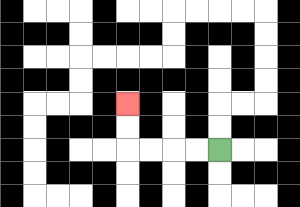{'start': '[9, 6]', 'end': '[5, 4]', 'path_directions': 'L,L,L,L,U,U', 'path_coordinates': '[[9, 6], [8, 6], [7, 6], [6, 6], [5, 6], [5, 5], [5, 4]]'}